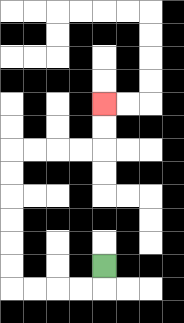{'start': '[4, 11]', 'end': '[4, 4]', 'path_directions': 'D,L,L,L,L,U,U,U,U,U,U,R,R,R,R,U,U', 'path_coordinates': '[[4, 11], [4, 12], [3, 12], [2, 12], [1, 12], [0, 12], [0, 11], [0, 10], [0, 9], [0, 8], [0, 7], [0, 6], [1, 6], [2, 6], [3, 6], [4, 6], [4, 5], [4, 4]]'}